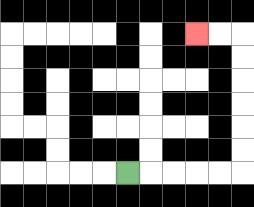{'start': '[5, 7]', 'end': '[8, 1]', 'path_directions': 'R,R,R,R,R,U,U,U,U,U,U,L,L', 'path_coordinates': '[[5, 7], [6, 7], [7, 7], [8, 7], [9, 7], [10, 7], [10, 6], [10, 5], [10, 4], [10, 3], [10, 2], [10, 1], [9, 1], [8, 1]]'}